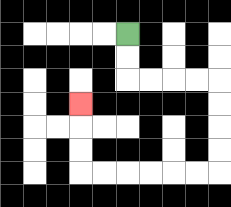{'start': '[5, 1]', 'end': '[3, 4]', 'path_directions': 'D,D,R,R,R,R,D,D,D,D,L,L,L,L,L,L,U,U,U', 'path_coordinates': '[[5, 1], [5, 2], [5, 3], [6, 3], [7, 3], [8, 3], [9, 3], [9, 4], [9, 5], [9, 6], [9, 7], [8, 7], [7, 7], [6, 7], [5, 7], [4, 7], [3, 7], [3, 6], [3, 5], [3, 4]]'}